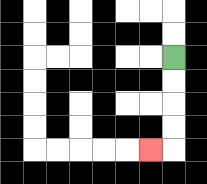{'start': '[7, 2]', 'end': '[6, 6]', 'path_directions': 'D,D,D,D,L', 'path_coordinates': '[[7, 2], [7, 3], [7, 4], [7, 5], [7, 6], [6, 6]]'}